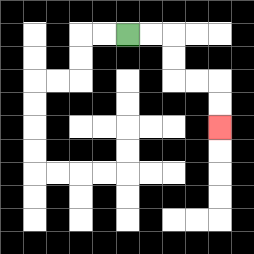{'start': '[5, 1]', 'end': '[9, 5]', 'path_directions': 'R,R,D,D,R,R,D,D', 'path_coordinates': '[[5, 1], [6, 1], [7, 1], [7, 2], [7, 3], [8, 3], [9, 3], [9, 4], [9, 5]]'}